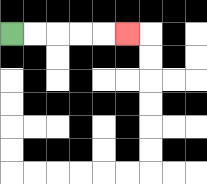{'start': '[0, 1]', 'end': '[5, 1]', 'path_directions': 'R,R,R,R,R', 'path_coordinates': '[[0, 1], [1, 1], [2, 1], [3, 1], [4, 1], [5, 1]]'}